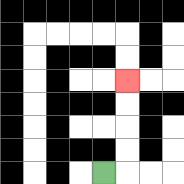{'start': '[4, 7]', 'end': '[5, 3]', 'path_directions': 'R,U,U,U,U', 'path_coordinates': '[[4, 7], [5, 7], [5, 6], [5, 5], [5, 4], [5, 3]]'}